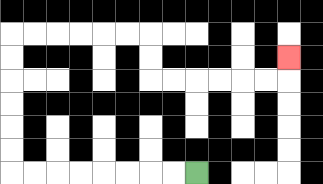{'start': '[8, 7]', 'end': '[12, 2]', 'path_directions': 'L,L,L,L,L,L,L,L,U,U,U,U,U,U,R,R,R,R,R,R,D,D,R,R,R,R,R,R,U', 'path_coordinates': '[[8, 7], [7, 7], [6, 7], [5, 7], [4, 7], [3, 7], [2, 7], [1, 7], [0, 7], [0, 6], [0, 5], [0, 4], [0, 3], [0, 2], [0, 1], [1, 1], [2, 1], [3, 1], [4, 1], [5, 1], [6, 1], [6, 2], [6, 3], [7, 3], [8, 3], [9, 3], [10, 3], [11, 3], [12, 3], [12, 2]]'}